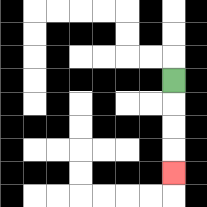{'start': '[7, 3]', 'end': '[7, 7]', 'path_directions': 'D,D,D,D', 'path_coordinates': '[[7, 3], [7, 4], [7, 5], [7, 6], [7, 7]]'}